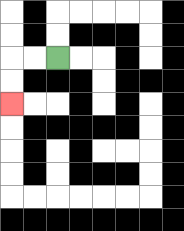{'start': '[2, 2]', 'end': '[0, 4]', 'path_directions': 'L,L,D,D', 'path_coordinates': '[[2, 2], [1, 2], [0, 2], [0, 3], [0, 4]]'}